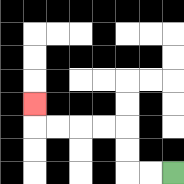{'start': '[7, 7]', 'end': '[1, 4]', 'path_directions': 'L,L,U,U,L,L,L,L,U', 'path_coordinates': '[[7, 7], [6, 7], [5, 7], [5, 6], [5, 5], [4, 5], [3, 5], [2, 5], [1, 5], [1, 4]]'}